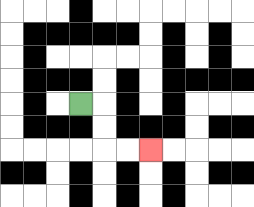{'start': '[3, 4]', 'end': '[6, 6]', 'path_directions': 'R,D,D,R,R', 'path_coordinates': '[[3, 4], [4, 4], [4, 5], [4, 6], [5, 6], [6, 6]]'}